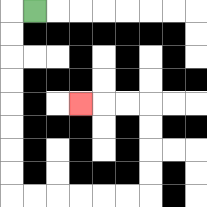{'start': '[1, 0]', 'end': '[3, 4]', 'path_directions': 'L,D,D,D,D,D,D,D,D,R,R,R,R,R,R,U,U,U,U,L,L,L', 'path_coordinates': '[[1, 0], [0, 0], [0, 1], [0, 2], [0, 3], [0, 4], [0, 5], [0, 6], [0, 7], [0, 8], [1, 8], [2, 8], [3, 8], [4, 8], [5, 8], [6, 8], [6, 7], [6, 6], [6, 5], [6, 4], [5, 4], [4, 4], [3, 4]]'}